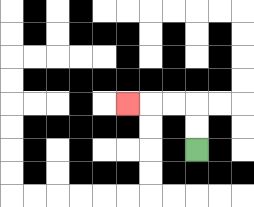{'start': '[8, 6]', 'end': '[5, 4]', 'path_directions': 'U,U,L,L,L', 'path_coordinates': '[[8, 6], [8, 5], [8, 4], [7, 4], [6, 4], [5, 4]]'}